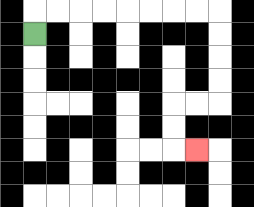{'start': '[1, 1]', 'end': '[8, 6]', 'path_directions': 'U,R,R,R,R,R,R,R,R,D,D,D,D,L,L,D,D,R', 'path_coordinates': '[[1, 1], [1, 0], [2, 0], [3, 0], [4, 0], [5, 0], [6, 0], [7, 0], [8, 0], [9, 0], [9, 1], [9, 2], [9, 3], [9, 4], [8, 4], [7, 4], [7, 5], [7, 6], [8, 6]]'}